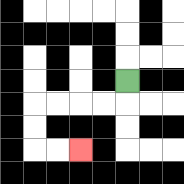{'start': '[5, 3]', 'end': '[3, 6]', 'path_directions': 'D,L,L,L,L,D,D,R,R', 'path_coordinates': '[[5, 3], [5, 4], [4, 4], [3, 4], [2, 4], [1, 4], [1, 5], [1, 6], [2, 6], [3, 6]]'}